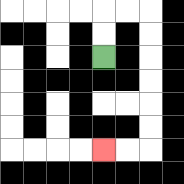{'start': '[4, 2]', 'end': '[4, 6]', 'path_directions': 'U,U,R,R,D,D,D,D,D,D,L,L', 'path_coordinates': '[[4, 2], [4, 1], [4, 0], [5, 0], [6, 0], [6, 1], [6, 2], [6, 3], [6, 4], [6, 5], [6, 6], [5, 6], [4, 6]]'}